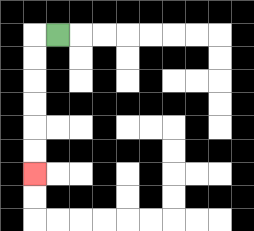{'start': '[2, 1]', 'end': '[1, 7]', 'path_directions': 'L,D,D,D,D,D,D', 'path_coordinates': '[[2, 1], [1, 1], [1, 2], [1, 3], [1, 4], [1, 5], [1, 6], [1, 7]]'}